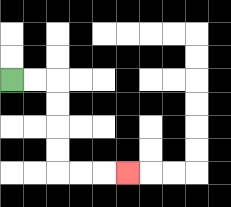{'start': '[0, 3]', 'end': '[5, 7]', 'path_directions': 'R,R,D,D,D,D,R,R,R', 'path_coordinates': '[[0, 3], [1, 3], [2, 3], [2, 4], [2, 5], [2, 6], [2, 7], [3, 7], [4, 7], [5, 7]]'}